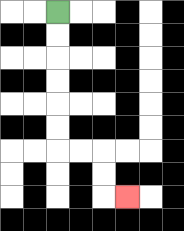{'start': '[2, 0]', 'end': '[5, 8]', 'path_directions': 'D,D,D,D,D,D,R,R,D,D,R', 'path_coordinates': '[[2, 0], [2, 1], [2, 2], [2, 3], [2, 4], [2, 5], [2, 6], [3, 6], [4, 6], [4, 7], [4, 8], [5, 8]]'}